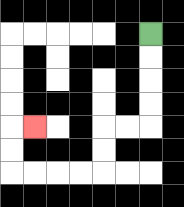{'start': '[6, 1]', 'end': '[1, 5]', 'path_directions': 'D,D,D,D,L,L,D,D,L,L,L,L,U,U,R', 'path_coordinates': '[[6, 1], [6, 2], [6, 3], [6, 4], [6, 5], [5, 5], [4, 5], [4, 6], [4, 7], [3, 7], [2, 7], [1, 7], [0, 7], [0, 6], [0, 5], [1, 5]]'}